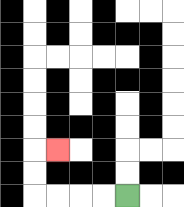{'start': '[5, 8]', 'end': '[2, 6]', 'path_directions': 'L,L,L,L,U,U,R', 'path_coordinates': '[[5, 8], [4, 8], [3, 8], [2, 8], [1, 8], [1, 7], [1, 6], [2, 6]]'}